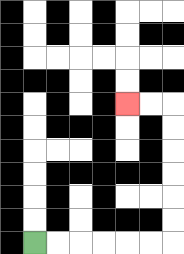{'start': '[1, 10]', 'end': '[5, 4]', 'path_directions': 'R,R,R,R,R,R,U,U,U,U,U,U,L,L', 'path_coordinates': '[[1, 10], [2, 10], [3, 10], [4, 10], [5, 10], [6, 10], [7, 10], [7, 9], [7, 8], [7, 7], [7, 6], [7, 5], [7, 4], [6, 4], [5, 4]]'}